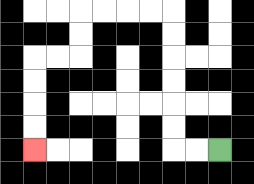{'start': '[9, 6]', 'end': '[1, 6]', 'path_directions': 'L,L,U,U,U,U,U,U,L,L,L,L,D,D,L,L,D,D,D,D', 'path_coordinates': '[[9, 6], [8, 6], [7, 6], [7, 5], [7, 4], [7, 3], [7, 2], [7, 1], [7, 0], [6, 0], [5, 0], [4, 0], [3, 0], [3, 1], [3, 2], [2, 2], [1, 2], [1, 3], [1, 4], [1, 5], [1, 6]]'}